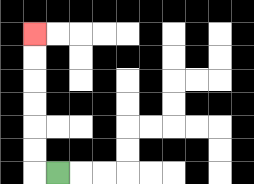{'start': '[2, 7]', 'end': '[1, 1]', 'path_directions': 'L,U,U,U,U,U,U', 'path_coordinates': '[[2, 7], [1, 7], [1, 6], [1, 5], [1, 4], [1, 3], [1, 2], [1, 1]]'}